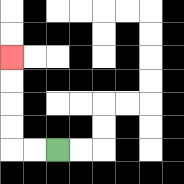{'start': '[2, 6]', 'end': '[0, 2]', 'path_directions': 'L,L,U,U,U,U', 'path_coordinates': '[[2, 6], [1, 6], [0, 6], [0, 5], [0, 4], [0, 3], [0, 2]]'}